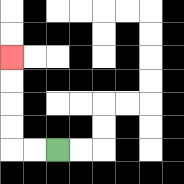{'start': '[2, 6]', 'end': '[0, 2]', 'path_directions': 'L,L,U,U,U,U', 'path_coordinates': '[[2, 6], [1, 6], [0, 6], [0, 5], [0, 4], [0, 3], [0, 2]]'}